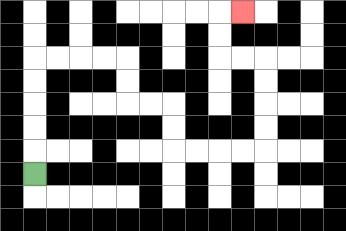{'start': '[1, 7]', 'end': '[10, 0]', 'path_directions': 'U,U,U,U,U,R,R,R,R,D,D,R,R,D,D,R,R,R,R,U,U,U,U,L,L,U,U,R', 'path_coordinates': '[[1, 7], [1, 6], [1, 5], [1, 4], [1, 3], [1, 2], [2, 2], [3, 2], [4, 2], [5, 2], [5, 3], [5, 4], [6, 4], [7, 4], [7, 5], [7, 6], [8, 6], [9, 6], [10, 6], [11, 6], [11, 5], [11, 4], [11, 3], [11, 2], [10, 2], [9, 2], [9, 1], [9, 0], [10, 0]]'}